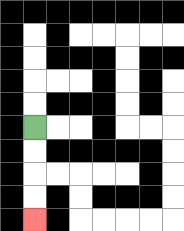{'start': '[1, 5]', 'end': '[1, 9]', 'path_directions': 'D,D,D,D', 'path_coordinates': '[[1, 5], [1, 6], [1, 7], [1, 8], [1, 9]]'}